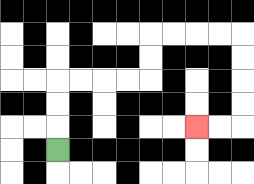{'start': '[2, 6]', 'end': '[8, 5]', 'path_directions': 'U,U,U,R,R,R,R,U,U,R,R,R,R,D,D,D,D,L,L', 'path_coordinates': '[[2, 6], [2, 5], [2, 4], [2, 3], [3, 3], [4, 3], [5, 3], [6, 3], [6, 2], [6, 1], [7, 1], [8, 1], [9, 1], [10, 1], [10, 2], [10, 3], [10, 4], [10, 5], [9, 5], [8, 5]]'}